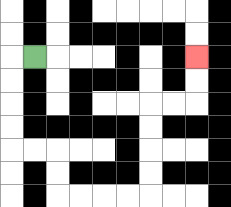{'start': '[1, 2]', 'end': '[8, 2]', 'path_directions': 'L,D,D,D,D,R,R,D,D,R,R,R,R,U,U,U,U,R,R,U,U', 'path_coordinates': '[[1, 2], [0, 2], [0, 3], [0, 4], [0, 5], [0, 6], [1, 6], [2, 6], [2, 7], [2, 8], [3, 8], [4, 8], [5, 8], [6, 8], [6, 7], [6, 6], [6, 5], [6, 4], [7, 4], [8, 4], [8, 3], [8, 2]]'}